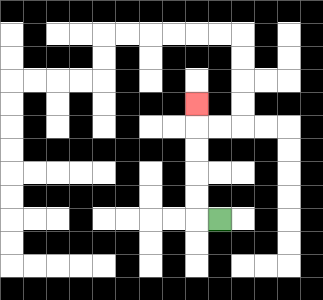{'start': '[9, 9]', 'end': '[8, 4]', 'path_directions': 'L,U,U,U,U,U', 'path_coordinates': '[[9, 9], [8, 9], [8, 8], [8, 7], [8, 6], [8, 5], [8, 4]]'}